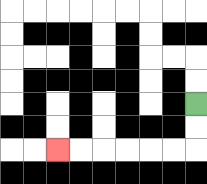{'start': '[8, 4]', 'end': '[2, 6]', 'path_directions': 'D,D,L,L,L,L,L,L', 'path_coordinates': '[[8, 4], [8, 5], [8, 6], [7, 6], [6, 6], [5, 6], [4, 6], [3, 6], [2, 6]]'}